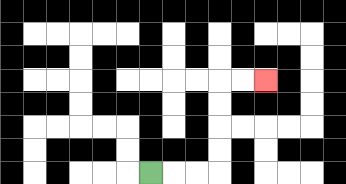{'start': '[6, 7]', 'end': '[11, 3]', 'path_directions': 'R,R,R,U,U,U,U,R,R', 'path_coordinates': '[[6, 7], [7, 7], [8, 7], [9, 7], [9, 6], [9, 5], [9, 4], [9, 3], [10, 3], [11, 3]]'}